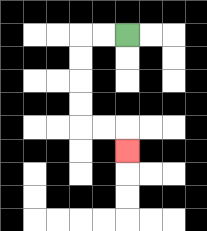{'start': '[5, 1]', 'end': '[5, 6]', 'path_directions': 'L,L,D,D,D,D,R,R,D', 'path_coordinates': '[[5, 1], [4, 1], [3, 1], [3, 2], [3, 3], [3, 4], [3, 5], [4, 5], [5, 5], [5, 6]]'}